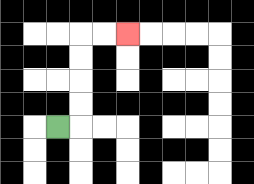{'start': '[2, 5]', 'end': '[5, 1]', 'path_directions': 'R,U,U,U,U,R,R', 'path_coordinates': '[[2, 5], [3, 5], [3, 4], [3, 3], [3, 2], [3, 1], [4, 1], [5, 1]]'}